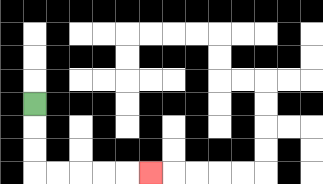{'start': '[1, 4]', 'end': '[6, 7]', 'path_directions': 'D,D,D,R,R,R,R,R', 'path_coordinates': '[[1, 4], [1, 5], [1, 6], [1, 7], [2, 7], [3, 7], [4, 7], [5, 7], [6, 7]]'}